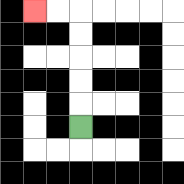{'start': '[3, 5]', 'end': '[1, 0]', 'path_directions': 'U,U,U,U,U,L,L', 'path_coordinates': '[[3, 5], [3, 4], [3, 3], [3, 2], [3, 1], [3, 0], [2, 0], [1, 0]]'}